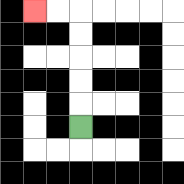{'start': '[3, 5]', 'end': '[1, 0]', 'path_directions': 'U,U,U,U,U,L,L', 'path_coordinates': '[[3, 5], [3, 4], [3, 3], [3, 2], [3, 1], [3, 0], [2, 0], [1, 0]]'}